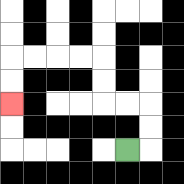{'start': '[5, 6]', 'end': '[0, 4]', 'path_directions': 'R,U,U,L,L,U,U,L,L,L,L,D,D', 'path_coordinates': '[[5, 6], [6, 6], [6, 5], [6, 4], [5, 4], [4, 4], [4, 3], [4, 2], [3, 2], [2, 2], [1, 2], [0, 2], [0, 3], [0, 4]]'}